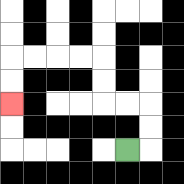{'start': '[5, 6]', 'end': '[0, 4]', 'path_directions': 'R,U,U,L,L,U,U,L,L,L,L,D,D', 'path_coordinates': '[[5, 6], [6, 6], [6, 5], [6, 4], [5, 4], [4, 4], [4, 3], [4, 2], [3, 2], [2, 2], [1, 2], [0, 2], [0, 3], [0, 4]]'}